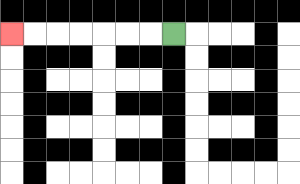{'start': '[7, 1]', 'end': '[0, 1]', 'path_directions': 'L,L,L,L,L,L,L', 'path_coordinates': '[[7, 1], [6, 1], [5, 1], [4, 1], [3, 1], [2, 1], [1, 1], [0, 1]]'}